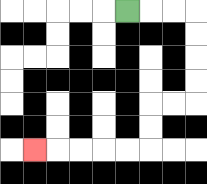{'start': '[5, 0]', 'end': '[1, 6]', 'path_directions': 'R,R,R,D,D,D,D,L,L,D,D,L,L,L,L,L', 'path_coordinates': '[[5, 0], [6, 0], [7, 0], [8, 0], [8, 1], [8, 2], [8, 3], [8, 4], [7, 4], [6, 4], [6, 5], [6, 6], [5, 6], [4, 6], [3, 6], [2, 6], [1, 6]]'}